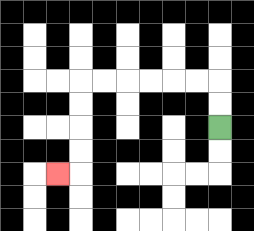{'start': '[9, 5]', 'end': '[2, 7]', 'path_directions': 'U,U,L,L,L,L,L,L,D,D,D,D,L', 'path_coordinates': '[[9, 5], [9, 4], [9, 3], [8, 3], [7, 3], [6, 3], [5, 3], [4, 3], [3, 3], [3, 4], [3, 5], [3, 6], [3, 7], [2, 7]]'}